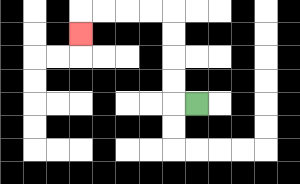{'start': '[8, 4]', 'end': '[3, 1]', 'path_directions': 'L,U,U,U,U,L,L,L,L,D', 'path_coordinates': '[[8, 4], [7, 4], [7, 3], [7, 2], [7, 1], [7, 0], [6, 0], [5, 0], [4, 0], [3, 0], [3, 1]]'}